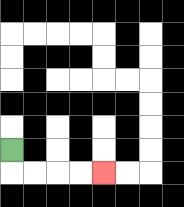{'start': '[0, 6]', 'end': '[4, 7]', 'path_directions': 'D,R,R,R,R', 'path_coordinates': '[[0, 6], [0, 7], [1, 7], [2, 7], [3, 7], [4, 7]]'}